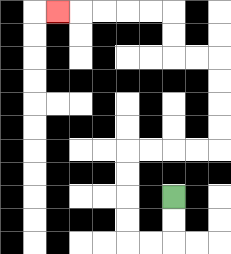{'start': '[7, 8]', 'end': '[2, 0]', 'path_directions': 'D,D,L,L,U,U,U,U,R,R,R,R,U,U,U,U,L,L,U,U,L,L,L,L,L', 'path_coordinates': '[[7, 8], [7, 9], [7, 10], [6, 10], [5, 10], [5, 9], [5, 8], [5, 7], [5, 6], [6, 6], [7, 6], [8, 6], [9, 6], [9, 5], [9, 4], [9, 3], [9, 2], [8, 2], [7, 2], [7, 1], [7, 0], [6, 0], [5, 0], [4, 0], [3, 0], [2, 0]]'}